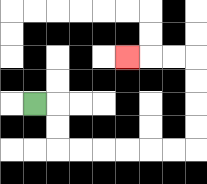{'start': '[1, 4]', 'end': '[5, 2]', 'path_directions': 'R,D,D,R,R,R,R,R,R,U,U,U,U,L,L,L', 'path_coordinates': '[[1, 4], [2, 4], [2, 5], [2, 6], [3, 6], [4, 6], [5, 6], [6, 6], [7, 6], [8, 6], [8, 5], [8, 4], [8, 3], [8, 2], [7, 2], [6, 2], [5, 2]]'}